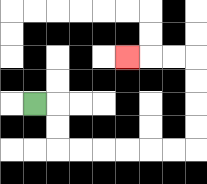{'start': '[1, 4]', 'end': '[5, 2]', 'path_directions': 'R,D,D,R,R,R,R,R,R,U,U,U,U,L,L,L', 'path_coordinates': '[[1, 4], [2, 4], [2, 5], [2, 6], [3, 6], [4, 6], [5, 6], [6, 6], [7, 6], [8, 6], [8, 5], [8, 4], [8, 3], [8, 2], [7, 2], [6, 2], [5, 2]]'}